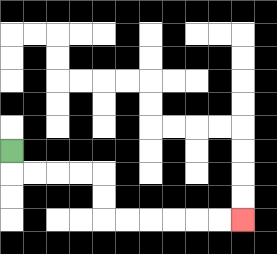{'start': '[0, 6]', 'end': '[10, 9]', 'path_directions': 'D,R,R,R,R,D,D,R,R,R,R,R,R', 'path_coordinates': '[[0, 6], [0, 7], [1, 7], [2, 7], [3, 7], [4, 7], [4, 8], [4, 9], [5, 9], [6, 9], [7, 9], [8, 9], [9, 9], [10, 9]]'}